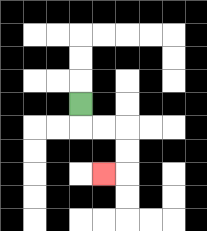{'start': '[3, 4]', 'end': '[4, 7]', 'path_directions': 'D,R,R,D,D,L', 'path_coordinates': '[[3, 4], [3, 5], [4, 5], [5, 5], [5, 6], [5, 7], [4, 7]]'}